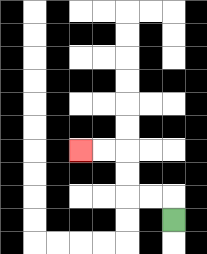{'start': '[7, 9]', 'end': '[3, 6]', 'path_directions': 'U,L,L,U,U,L,L', 'path_coordinates': '[[7, 9], [7, 8], [6, 8], [5, 8], [5, 7], [5, 6], [4, 6], [3, 6]]'}